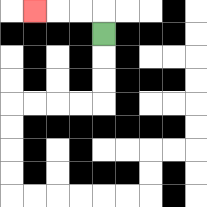{'start': '[4, 1]', 'end': '[1, 0]', 'path_directions': 'U,L,L,L', 'path_coordinates': '[[4, 1], [4, 0], [3, 0], [2, 0], [1, 0]]'}